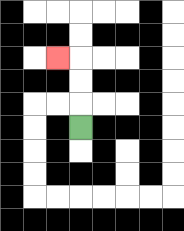{'start': '[3, 5]', 'end': '[2, 2]', 'path_directions': 'U,U,U,L', 'path_coordinates': '[[3, 5], [3, 4], [3, 3], [3, 2], [2, 2]]'}